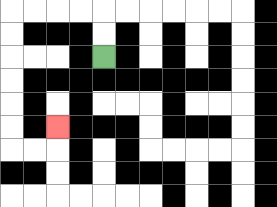{'start': '[4, 2]', 'end': '[2, 5]', 'path_directions': 'U,U,L,L,L,L,D,D,D,D,D,D,R,R,U', 'path_coordinates': '[[4, 2], [4, 1], [4, 0], [3, 0], [2, 0], [1, 0], [0, 0], [0, 1], [0, 2], [0, 3], [0, 4], [0, 5], [0, 6], [1, 6], [2, 6], [2, 5]]'}